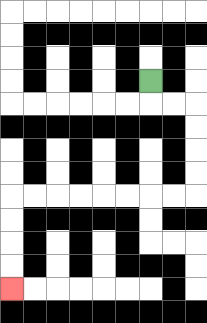{'start': '[6, 3]', 'end': '[0, 12]', 'path_directions': 'D,R,R,D,D,D,D,L,L,L,L,L,L,L,L,D,D,D,D', 'path_coordinates': '[[6, 3], [6, 4], [7, 4], [8, 4], [8, 5], [8, 6], [8, 7], [8, 8], [7, 8], [6, 8], [5, 8], [4, 8], [3, 8], [2, 8], [1, 8], [0, 8], [0, 9], [0, 10], [0, 11], [0, 12]]'}